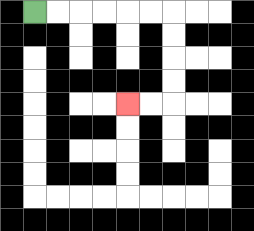{'start': '[1, 0]', 'end': '[5, 4]', 'path_directions': 'R,R,R,R,R,R,D,D,D,D,L,L', 'path_coordinates': '[[1, 0], [2, 0], [3, 0], [4, 0], [5, 0], [6, 0], [7, 0], [7, 1], [7, 2], [7, 3], [7, 4], [6, 4], [5, 4]]'}